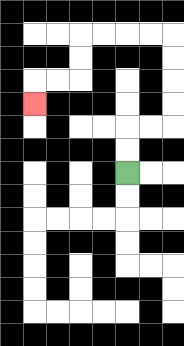{'start': '[5, 7]', 'end': '[1, 4]', 'path_directions': 'U,U,R,R,U,U,U,U,L,L,L,L,D,D,L,L,D', 'path_coordinates': '[[5, 7], [5, 6], [5, 5], [6, 5], [7, 5], [7, 4], [7, 3], [7, 2], [7, 1], [6, 1], [5, 1], [4, 1], [3, 1], [3, 2], [3, 3], [2, 3], [1, 3], [1, 4]]'}